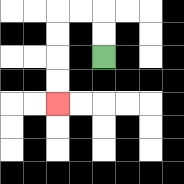{'start': '[4, 2]', 'end': '[2, 4]', 'path_directions': 'U,U,L,L,D,D,D,D', 'path_coordinates': '[[4, 2], [4, 1], [4, 0], [3, 0], [2, 0], [2, 1], [2, 2], [2, 3], [2, 4]]'}